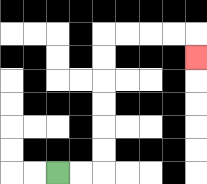{'start': '[2, 7]', 'end': '[8, 2]', 'path_directions': 'R,R,U,U,U,U,U,U,R,R,R,R,D', 'path_coordinates': '[[2, 7], [3, 7], [4, 7], [4, 6], [4, 5], [4, 4], [4, 3], [4, 2], [4, 1], [5, 1], [6, 1], [7, 1], [8, 1], [8, 2]]'}